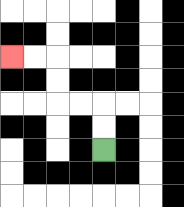{'start': '[4, 6]', 'end': '[0, 2]', 'path_directions': 'U,U,L,L,U,U,L,L', 'path_coordinates': '[[4, 6], [4, 5], [4, 4], [3, 4], [2, 4], [2, 3], [2, 2], [1, 2], [0, 2]]'}